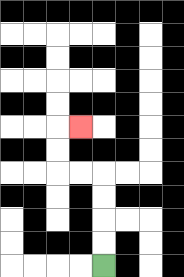{'start': '[4, 11]', 'end': '[3, 5]', 'path_directions': 'U,U,U,U,L,L,U,U,R', 'path_coordinates': '[[4, 11], [4, 10], [4, 9], [4, 8], [4, 7], [3, 7], [2, 7], [2, 6], [2, 5], [3, 5]]'}